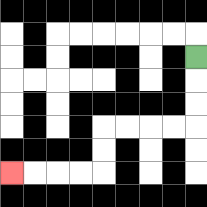{'start': '[8, 2]', 'end': '[0, 7]', 'path_directions': 'D,D,D,L,L,L,L,D,D,L,L,L,L', 'path_coordinates': '[[8, 2], [8, 3], [8, 4], [8, 5], [7, 5], [6, 5], [5, 5], [4, 5], [4, 6], [4, 7], [3, 7], [2, 7], [1, 7], [0, 7]]'}